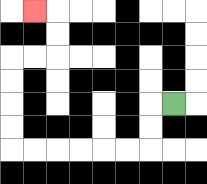{'start': '[7, 4]', 'end': '[1, 0]', 'path_directions': 'L,D,D,L,L,L,L,L,L,U,U,U,U,R,R,U,U,L', 'path_coordinates': '[[7, 4], [6, 4], [6, 5], [6, 6], [5, 6], [4, 6], [3, 6], [2, 6], [1, 6], [0, 6], [0, 5], [0, 4], [0, 3], [0, 2], [1, 2], [2, 2], [2, 1], [2, 0], [1, 0]]'}